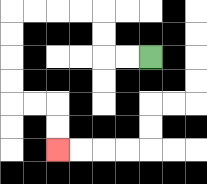{'start': '[6, 2]', 'end': '[2, 6]', 'path_directions': 'L,L,U,U,L,L,L,L,D,D,D,D,R,R,D,D', 'path_coordinates': '[[6, 2], [5, 2], [4, 2], [4, 1], [4, 0], [3, 0], [2, 0], [1, 0], [0, 0], [0, 1], [0, 2], [0, 3], [0, 4], [1, 4], [2, 4], [2, 5], [2, 6]]'}